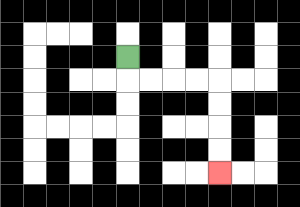{'start': '[5, 2]', 'end': '[9, 7]', 'path_directions': 'D,R,R,R,R,D,D,D,D', 'path_coordinates': '[[5, 2], [5, 3], [6, 3], [7, 3], [8, 3], [9, 3], [9, 4], [9, 5], [9, 6], [9, 7]]'}